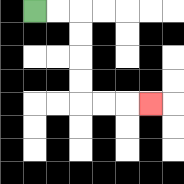{'start': '[1, 0]', 'end': '[6, 4]', 'path_directions': 'R,R,D,D,D,D,R,R,R', 'path_coordinates': '[[1, 0], [2, 0], [3, 0], [3, 1], [3, 2], [3, 3], [3, 4], [4, 4], [5, 4], [6, 4]]'}